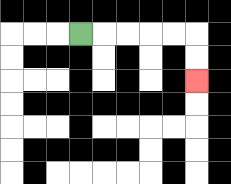{'start': '[3, 1]', 'end': '[8, 3]', 'path_directions': 'R,R,R,R,R,D,D', 'path_coordinates': '[[3, 1], [4, 1], [5, 1], [6, 1], [7, 1], [8, 1], [8, 2], [8, 3]]'}